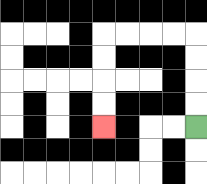{'start': '[8, 5]', 'end': '[4, 5]', 'path_directions': 'U,U,U,U,L,L,L,L,D,D,D,D', 'path_coordinates': '[[8, 5], [8, 4], [8, 3], [8, 2], [8, 1], [7, 1], [6, 1], [5, 1], [4, 1], [4, 2], [4, 3], [4, 4], [4, 5]]'}